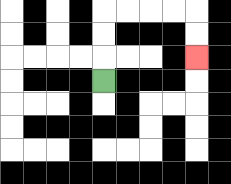{'start': '[4, 3]', 'end': '[8, 2]', 'path_directions': 'U,U,U,R,R,R,R,D,D', 'path_coordinates': '[[4, 3], [4, 2], [4, 1], [4, 0], [5, 0], [6, 0], [7, 0], [8, 0], [8, 1], [8, 2]]'}